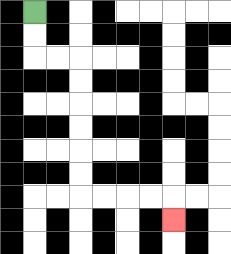{'start': '[1, 0]', 'end': '[7, 9]', 'path_directions': 'D,D,R,R,D,D,D,D,D,D,R,R,R,R,D', 'path_coordinates': '[[1, 0], [1, 1], [1, 2], [2, 2], [3, 2], [3, 3], [3, 4], [3, 5], [3, 6], [3, 7], [3, 8], [4, 8], [5, 8], [6, 8], [7, 8], [7, 9]]'}